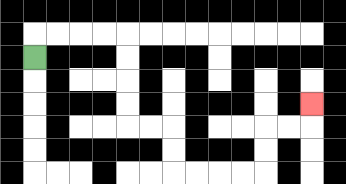{'start': '[1, 2]', 'end': '[13, 4]', 'path_directions': 'U,R,R,R,R,D,D,D,D,R,R,D,D,R,R,R,R,U,U,R,R,U', 'path_coordinates': '[[1, 2], [1, 1], [2, 1], [3, 1], [4, 1], [5, 1], [5, 2], [5, 3], [5, 4], [5, 5], [6, 5], [7, 5], [7, 6], [7, 7], [8, 7], [9, 7], [10, 7], [11, 7], [11, 6], [11, 5], [12, 5], [13, 5], [13, 4]]'}